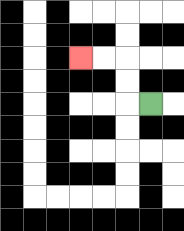{'start': '[6, 4]', 'end': '[3, 2]', 'path_directions': 'L,U,U,L,L', 'path_coordinates': '[[6, 4], [5, 4], [5, 3], [5, 2], [4, 2], [3, 2]]'}